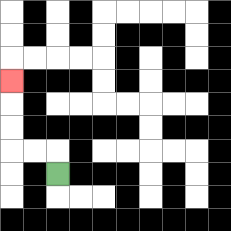{'start': '[2, 7]', 'end': '[0, 3]', 'path_directions': 'U,L,L,U,U,U', 'path_coordinates': '[[2, 7], [2, 6], [1, 6], [0, 6], [0, 5], [0, 4], [0, 3]]'}